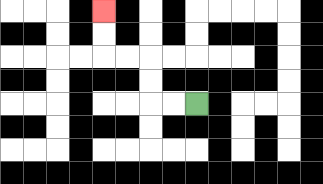{'start': '[8, 4]', 'end': '[4, 0]', 'path_directions': 'L,L,U,U,L,L,U,U', 'path_coordinates': '[[8, 4], [7, 4], [6, 4], [6, 3], [6, 2], [5, 2], [4, 2], [4, 1], [4, 0]]'}